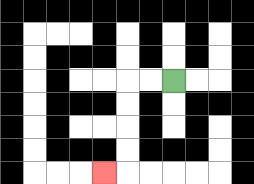{'start': '[7, 3]', 'end': '[4, 7]', 'path_directions': 'L,L,D,D,D,D,L', 'path_coordinates': '[[7, 3], [6, 3], [5, 3], [5, 4], [5, 5], [5, 6], [5, 7], [4, 7]]'}